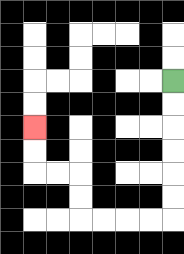{'start': '[7, 3]', 'end': '[1, 5]', 'path_directions': 'D,D,D,D,D,D,L,L,L,L,U,U,L,L,U,U', 'path_coordinates': '[[7, 3], [7, 4], [7, 5], [7, 6], [7, 7], [7, 8], [7, 9], [6, 9], [5, 9], [4, 9], [3, 9], [3, 8], [3, 7], [2, 7], [1, 7], [1, 6], [1, 5]]'}